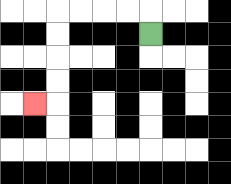{'start': '[6, 1]', 'end': '[1, 4]', 'path_directions': 'U,L,L,L,L,D,D,D,D,L', 'path_coordinates': '[[6, 1], [6, 0], [5, 0], [4, 0], [3, 0], [2, 0], [2, 1], [2, 2], [2, 3], [2, 4], [1, 4]]'}